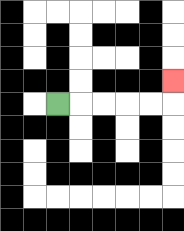{'start': '[2, 4]', 'end': '[7, 3]', 'path_directions': 'R,R,R,R,R,U', 'path_coordinates': '[[2, 4], [3, 4], [4, 4], [5, 4], [6, 4], [7, 4], [7, 3]]'}